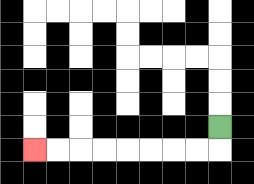{'start': '[9, 5]', 'end': '[1, 6]', 'path_directions': 'D,L,L,L,L,L,L,L,L', 'path_coordinates': '[[9, 5], [9, 6], [8, 6], [7, 6], [6, 6], [5, 6], [4, 6], [3, 6], [2, 6], [1, 6]]'}